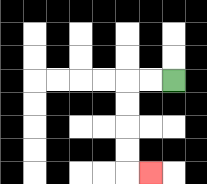{'start': '[7, 3]', 'end': '[6, 7]', 'path_directions': 'L,L,D,D,D,D,R', 'path_coordinates': '[[7, 3], [6, 3], [5, 3], [5, 4], [5, 5], [5, 6], [5, 7], [6, 7]]'}